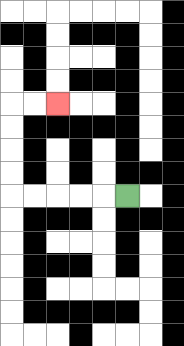{'start': '[5, 8]', 'end': '[2, 4]', 'path_directions': 'L,L,L,L,L,U,U,U,U,R,R', 'path_coordinates': '[[5, 8], [4, 8], [3, 8], [2, 8], [1, 8], [0, 8], [0, 7], [0, 6], [0, 5], [0, 4], [1, 4], [2, 4]]'}